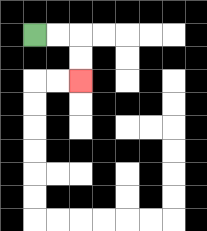{'start': '[1, 1]', 'end': '[3, 3]', 'path_directions': 'R,R,D,D', 'path_coordinates': '[[1, 1], [2, 1], [3, 1], [3, 2], [3, 3]]'}